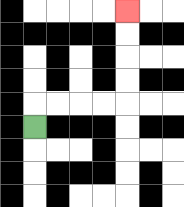{'start': '[1, 5]', 'end': '[5, 0]', 'path_directions': 'U,R,R,R,R,U,U,U,U', 'path_coordinates': '[[1, 5], [1, 4], [2, 4], [3, 4], [4, 4], [5, 4], [5, 3], [5, 2], [5, 1], [5, 0]]'}